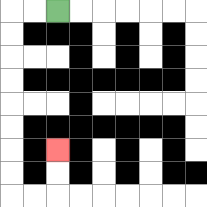{'start': '[2, 0]', 'end': '[2, 6]', 'path_directions': 'L,L,D,D,D,D,D,D,D,D,R,R,U,U', 'path_coordinates': '[[2, 0], [1, 0], [0, 0], [0, 1], [0, 2], [0, 3], [0, 4], [0, 5], [0, 6], [0, 7], [0, 8], [1, 8], [2, 8], [2, 7], [2, 6]]'}